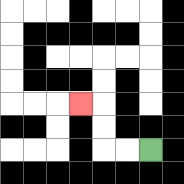{'start': '[6, 6]', 'end': '[3, 4]', 'path_directions': 'L,L,U,U,L', 'path_coordinates': '[[6, 6], [5, 6], [4, 6], [4, 5], [4, 4], [3, 4]]'}